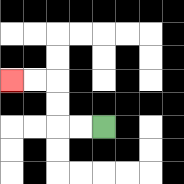{'start': '[4, 5]', 'end': '[0, 3]', 'path_directions': 'L,L,U,U,L,L', 'path_coordinates': '[[4, 5], [3, 5], [2, 5], [2, 4], [2, 3], [1, 3], [0, 3]]'}